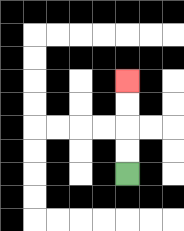{'start': '[5, 7]', 'end': '[5, 3]', 'path_directions': 'U,U,U,U', 'path_coordinates': '[[5, 7], [5, 6], [5, 5], [5, 4], [5, 3]]'}